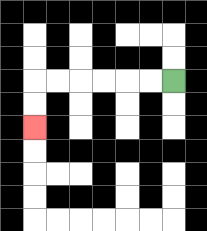{'start': '[7, 3]', 'end': '[1, 5]', 'path_directions': 'L,L,L,L,L,L,D,D', 'path_coordinates': '[[7, 3], [6, 3], [5, 3], [4, 3], [3, 3], [2, 3], [1, 3], [1, 4], [1, 5]]'}